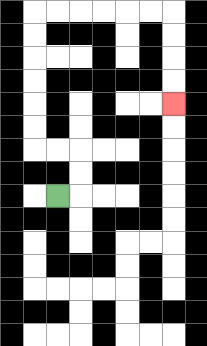{'start': '[2, 8]', 'end': '[7, 4]', 'path_directions': 'R,U,U,L,L,U,U,U,U,U,U,R,R,R,R,R,R,D,D,D,D', 'path_coordinates': '[[2, 8], [3, 8], [3, 7], [3, 6], [2, 6], [1, 6], [1, 5], [1, 4], [1, 3], [1, 2], [1, 1], [1, 0], [2, 0], [3, 0], [4, 0], [5, 0], [6, 0], [7, 0], [7, 1], [7, 2], [7, 3], [7, 4]]'}